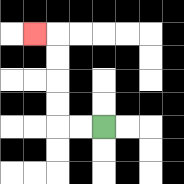{'start': '[4, 5]', 'end': '[1, 1]', 'path_directions': 'L,L,U,U,U,U,L', 'path_coordinates': '[[4, 5], [3, 5], [2, 5], [2, 4], [2, 3], [2, 2], [2, 1], [1, 1]]'}